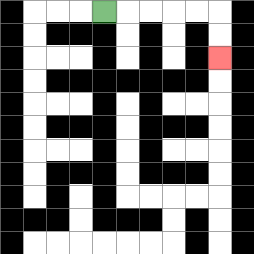{'start': '[4, 0]', 'end': '[9, 2]', 'path_directions': 'R,R,R,R,R,D,D', 'path_coordinates': '[[4, 0], [5, 0], [6, 0], [7, 0], [8, 0], [9, 0], [9, 1], [9, 2]]'}